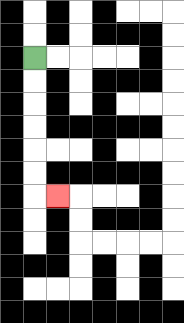{'start': '[1, 2]', 'end': '[2, 8]', 'path_directions': 'D,D,D,D,D,D,R', 'path_coordinates': '[[1, 2], [1, 3], [1, 4], [1, 5], [1, 6], [1, 7], [1, 8], [2, 8]]'}